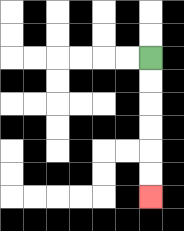{'start': '[6, 2]', 'end': '[6, 8]', 'path_directions': 'D,D,D,D,D,D', 'path_coordinates': '[[6, 2], [6, 3], [6, 4], [6, 5], [6, 6], [6, 7], [6, 8]]'}